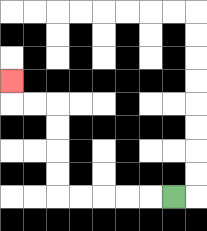{'start': '[7, 8]', 'end': '[0, 3]', 'path_directions': 'L,L,L,L,L,U,U,U,U,L,L,U', 'path_coordinates': '[[7, 8], [6, 8], [5, 8], [4, 8], [3, 8], [2, 8], [2, 7], [2, 6], [2, 5], [2, 4], [1, 4], [0, 4], [0, 3]]'}